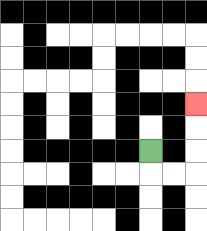{'start': '[6, 6]', 'end': '[8, 4]', 'path_directions': 'D,R,R,U,U,U', 'path_coordinates': '[[6, 6], [6, 7], [7, 7], [8, 7], [8, 6], [8, 5], [8, 4]]'}